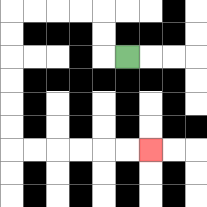{'start': '[5, 2]', 'end': '[6, 6]', 'path_directions': 'L,U,U,L,L,L,L,D,D,D,D,D,D,R,R,R,R,R,R', 'path_coordinates': '[[5, 2], [4, 2], [4, 1], [4, 0], [3, 0], [2, 0], [1, 0], [0, 0], [0, 1], [0, 2], [0, 3], [0, 4], [0, 5], [0, 6], [1, 6], [2, 6], [3, 6], [4, 6], [5, 6], [6, 6]]'}